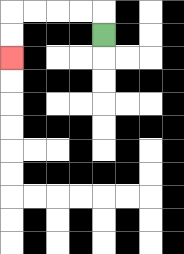{'start': '[4, 1]', 'end': '[0, 2]', 'path_directions': 'U,L,L,L,L,D,D', 'path_coordinates': '[[4, 1], [4, 0], [3, 0], [2, 0], [1, 0], [0, 0], [0, 1], [0, 2]]'}